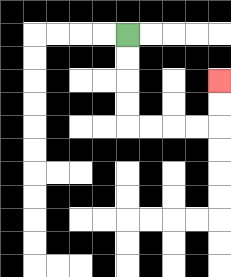{'start': '[5, 1]', 'end': '[9, 3]', 'path_directions': 'D,D,D,D,R,R,R,R,U,U', 'path_coordinates': '[[5, 1], [5, 2], [5, 3], [5, 4], [5, 5], [6, 5], [7, 5], [8, 5], [9, 5], [9, 4], [9, 3]]'}